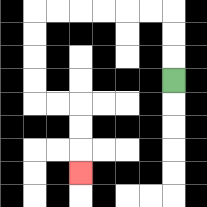{'start': '[7, 3]', 'end': '[3, 7]', 'path_directions': 'U,U,U,L,L,L,L,L,L,D,D,D,D,R,R,D,D,D', 'path_coordinates': '[[7, 3], [7, 2], [7, 1], [7, 0], [6, 0], [5, 0], [4, 0], [3, 0], [2, 0], [1, 0], [1, 1], [1, 2], [1, 3], [1, 4], [2, 4], [3, 4], [3, 5], [3, 6], [3, 7]]'}